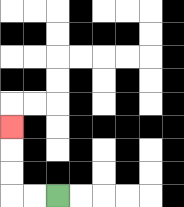{'start': '[2, 8]', 'end': '[0, 5]', 'path_directions': 'L,L,U,U,U', 'path_coordinates': '[[2, 8], [1, 8], [0, 8], [0, 7], [0, 6], [0, 5]]'}